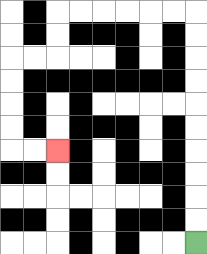{'start': '[8, 10]', 'end': '[2, 6]', 'path_directions': 'U,U,U,U,U,U,U,U,U,U,L,L,L,L,L,L,D,D,L,L,D,D,D,D,R,R', 'path_coordinates': '[[8, 10], [8, 9], [8, 8], [8, 7], [8, 6], [8, 5], [8, 4], [8, 3], [8, 2], [8, 1], [8, 0], [7, 0], [6, 0], [5, 0], [4, 0], [3, 0], [2, 0], [2, 1], [2, 2], [1, 2], [0, 2], [0, 3], [0, 4], [0, 5], [0, 6], [1, 6], [2, 6]]'}